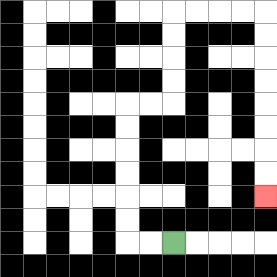{'start': '[7, 10]', 'end': '[11, 8]', 'path_directions': 'L,L,U,U,U,U,U,U,R,R,U,U,U,U,R,R,R,R,D,D,D,D,D,D,D,D', 'path_coordinates': '[[7, 10], [6, 10], [5, 10], [5, 9], [5, 8], [5, 7], [5, 6], [5, 5], [5, 4], [6, 4], [7, 4], [7, 3], [7, 2], [7, 1], [7, 0], [8, 0], [9, 0], [10, 0], [11, 0], [11, 1], [11, 2], [11, 3], [11, 4], [11, 5], [11, 6], [11, 7], [11, 8]]'}